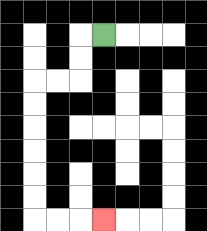{'start': '[4, 1]', 'end': '[4, 9]', 'path_directions': 'L,D,D,L,L,D,D,D,D,D,D,R,R,R', 'path_coordinates': '[[4, 1], [3, 1], [3, 2], [3, 3], [2, 3], [1, 3], [1, 4], [1, 5], [1, 6], [1, 7], [1, 8], [1, 9], [2, 9], [3, 9], [4, 9]]'}